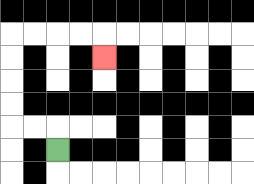{'start': '[2, 6]', 'end': '[4, 2]', 'path_directions': 'U,L,L,U,U,U,U,R,R,R,R,D', 'path_coordinates': '[[2, 6], [2, 5], [1, 5], [0, 5], [0, 4], [0, 3], [0, 2], [0, 1], [1, 1], [2, 1], [3, 1], [4, 1], [4, 2]]'}